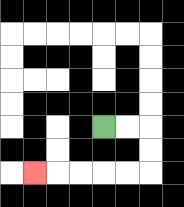{'start': '[4, 5]', 'end': '[1, 7]', 'path_directions': 'R,R,D,D,L,L,L,L,L', 'path_coordinates': '[[4, 5], [5, 5], [6, 5], [6, 6], [6, 7], [5, 7], [4, 7], [3, 7], [2, 7], [1, 7]]'}